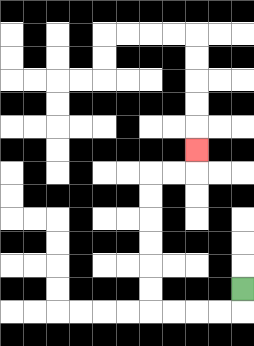{'start': '[10, 12]', 'end': '[8, 6]', 'path_directions': 'D,L,L,L,L,U,U,U,U,U,U,R,R,U', 'path_coordinates': '[[10, 12], [10, 13], [9, 13], [8, 13], [7, 13], [6, 13], [6, 12], [6, 11], [6, 10], [6, 9], [6, 8], [6, 7], [7, 7], [8, 7], [8, 6]]'}